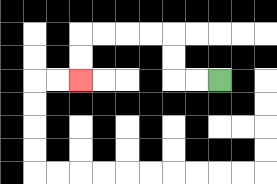{'start': '[9, 3]', 'end': '[3, 3]', 'path_directions': 'L,L,U,U,L,L,L,L,D,D', 'path_coordinates': '[[9, 3], [8, 3], [7, 3], [7, 2], [7, 1], [6, 1], [5, 1], [4, 1], [3, 1], [3, 2], [3, 3]]'}